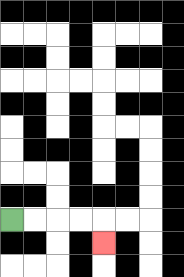{'start': '[0, 9]', 'end': '[4, 10]', 'path_directions': 'R,R,R,R,D', 'path_coordinates': '[[0, 9], [1, 9], [2, 9], [3, 9], [4, 9], [4, 10]]'}